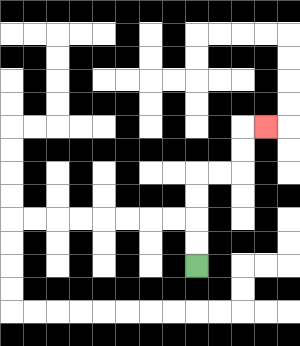{'start': '[8, 11]', 'end': '[11, 5]', 'path_directions': 'U,U,U,U,R,R,U,U,R', 'path_coordinates': '[[8, 11], [8, 10], [8, 9], [8, 8], [8, 7], [9, 7], [10, 7], [10, 6], [10, 5], [11, 5]]'}